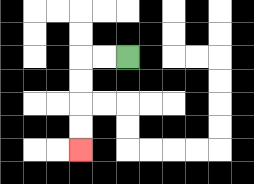{'start': '[5, 2]', 'end': '[3, 6]', 'path_directions': 'L,L,D,D,D,D', 'path_coordinates': '[[5, 2], [4, 2], [3, 2], [3, 3], [3, 4], [3, 5], [3, 6]]'}